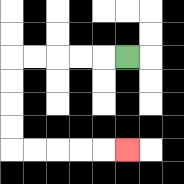{'start': '[5, 2]', 'end': '[5, 6]', 'path_directions': 'L,L,L,L,L,D,D,D,D,R,R,R,R,R', 'path_coordinates': '[[5, 2], [4, 2], [3, 2], [2, 2], [1, 2], [0, 2], [0, 3], [0, 4], [0, 5], [0, 6], [1, 6], [2, 6], [3, 6], [4, 6], [5, 6]]'}